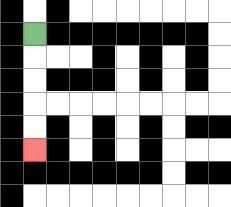{'start': '[1, 1]', 'end': '[1, 6]', 'path_directions': 'D,D,D,D,D', 'path_coordinates': '[[1, 1], [1, 2], [1, 3], [1, 4], [1, 5], [1, 6]]'}